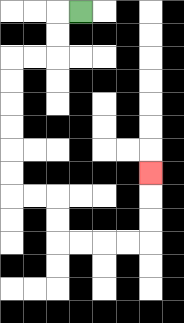{'start': '[3, 0]', 'end': '[6, 7]', 'path_directions': 'L,D,D,L,L,D,D,D,D,D,D,R,R,D,D,R,R,R,R,U,U,U', 'path_coordinates': '[[3, 0], [2, 0], [2, 1], [2, 2], [1, 2], [0, 2], [0, 3], [0, 4], [0, 5], [0, 6], [0, 7], [0, 8], [1, 8], [2, 8], [2, 9], [2, 10], [3, 10], [4, 10], [5, 10], [6, 10], [6, 9], [6, 8], [6, 7]]'}